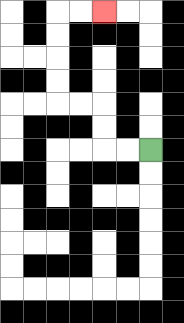{'start': '[6, 6]', 'end': '[4, 0]', 'path_directions': 'L,L,U,U,L,L,U,U,U,U,R,R', 'path_coordinates': '[[6, 6], [5, 6], [4, 6], [4, 5], [4, 4], [3, 4], [2, 4], [2, 3], [2, 2], [2, 1], [2, 0], [3, 0], [4, 0]]'}